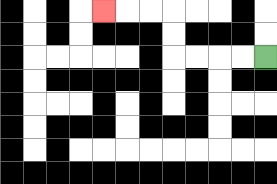{'start': '[11, 2]', 'end': '[4, 0]', 'path_directions': 'L,L,L,L,U,U,L,L,L', 'path_coordinates': '[[11, 2], [10, 2], [9, 2], [8, 2], [7, 2], [7, 1], [7, 0], [6, 0], [5, 0], [4, 0]]'}